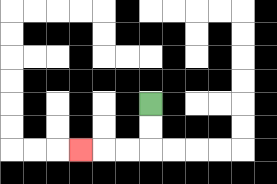{'start': '[6, 4]', 'end': '[3, 6]', 'path_directions': 'D,D,L,L,L', 'path_coordinates': '[[6, 4], [6, 5], [6, 6], [5, 6], [4, 6], [3, 6]]'}